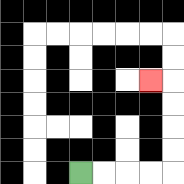{'start': '[3, 7]', 'end': '[6, 3]', 'path_directions': 'R,R,R,R,U,U,U,U,L', 'path_coordinates': '[[3, 7], [4, 7], [5, 7], [6, 7], [7, 7], [7, 6], [7, 5], [7, 4], [7, 3], [6, 3]]'}